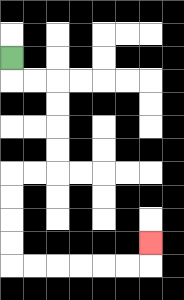{'start': '[0, 2]', 'end': '[6, 10]', 'path_directions': 'D,R,R,D,D,D,D,L,L,D,D,D,D,R,R,R,R,R,R,U', 'path_coordinates': '[[0, 2], [0, 3], [1, 3], [2, 3], [2, 4], [2, 5], [2, 6], [2, 7], [1, 7], [0, 7], [0, 8], [0, 9], [0, 10], [0, 11], [1, 11], [2, 11], [3, 11], [4, 11], [5, 11], [6, 11], [6, 10]]'}